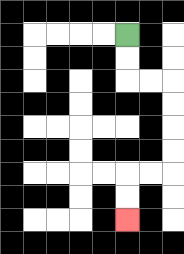{'start': '[5, 1]', 'end': '[5, 9]', 'path_directions': 'D,D,R,R,D,D,D,D,L,L,D,D', 'path_coordinates': '[[5, 1], [5, 2], [5, 3], [6, 3], [7, 3], [7, 4], [7, 5], [7, 6], [7, 7], [6, 7], [5, 7], [5, 8], [5, 9]]'}